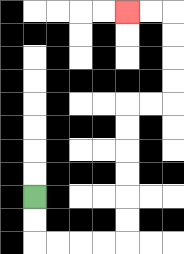{'start': '[1, 8]', 'end': '[5, 0]', 'path_directions': 'D,D,R,R,R,R,U,U,U,U,U,U,R,R,U,U,U,U,L,L', 'path_coordinates': '[[1, 8], [1, 9], [1, 10], [2, 10], [3, 10], [4, 10], [5, 10], [5, 9], [5, 8], [5, 7], [5, 6], [5, 5], [5, 4], [6, 4], [7, 4], [7, 3], [7, 2], [7, 1], [7, 0], [6, 0], [5, 0]]'}